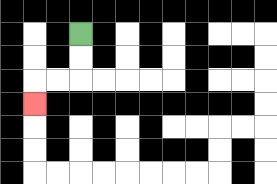{'start': '[3, 1]', 'end': '[1, 4]', 'path_directions': 'D,D,L,L,D', 'path_coordinates': '[[3, 1], [3, 2], [3, 3], [2, 3], [1, 3], [1, 4]]'}